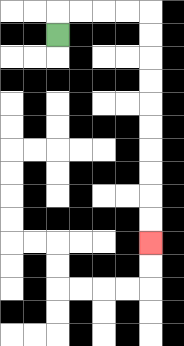{'start': '[2, 1]', 'end': '[6, 10]', 'path_directions': 'U,R,R,R,R,D,D,D,D,D,D,D,D,D,D', 'path_coordinates': '[[2, 1], [2, 0], [3, 0], [4, 0], [5, 0], [6, 0], [6, 1], [6, 2], [6, 3], [6, 4], [6, 5], [6, 6], [6, 7], [6, 8], [6, 9], [6, 10]]'}